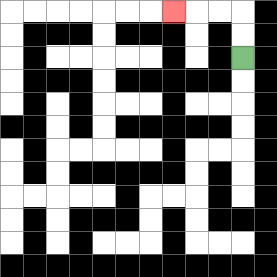{'start': '[10, 2]', 'end': '[7, 0]', 'path_directions': 'U,U,L,L,L', 'path_coordinates': '[[10, 2], [10, 1], [10, 0], [9, 0], [8, 0], [7, 0]]'}